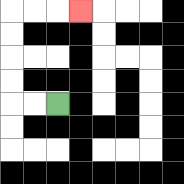{'start': '[2, 4]', 'end': '[3, 0]', 'path_directions': 'L,L,U,U,U,U,R,R,R', 'path_coordinates': '[[2, 4], [1, 4], [0, 4], [0, 3], [0, 2], [0, 1], [0, 0], [1, 0], [2, 0], [3, 0]]'}